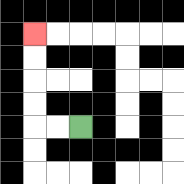{'start': '[3, 5]', 'end': '[1, 1]', 'path_directions': 'L,L,U,U,U,U', 'path_coordinates': '[[3, 5], [2, 5], [1, 5], [1, 4], [1, 3], [1, 2], [1, 1]]'}